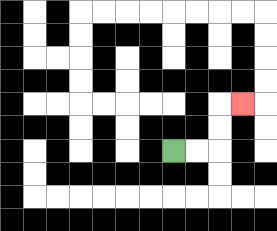{'start': '[7, 6]', 'end': '[10, 4]', 'path_directions': 'R,R,U,U,R', 'path_coordinates': '[[7, 6], [8, 6], [9, 6], [9, 5], [9, 4], [10, 4]]'}